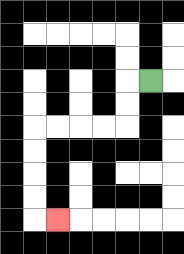{'start': '[6, 3]', 'end': '[2, 9]', 'path_directions': 'L,D,D,L,L,L,L,D,D,D,D,R', 'path_coordinates': '[[6, 3], [5, 3], [5, 4], [5, 5], [4, 5], [3, 5], [2, 5], [1, 5], [1, 6], [1, 7], [1, 8], [1, 9], [2, 9]]'}